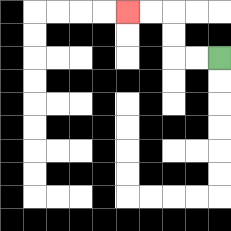{'start': '[9, 2]', 'end': '[5, 0]', 'path_directions': 'L,L,U,U,L,L', 'path_coordinates': '[[9, 2], [8, 2], [7, 2], [7, 1], [7, 0], [6, 0], [5, 0]]'}